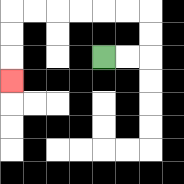{'start': '[4, 2]', 'end': '[0, 3]', 'path_directions': 'R,R,U,U,L,L,L,L,L,L,D,D,D', 'path_coordinates': '[[4, 2], [5, 2], [6, 2], [6, 1], [6, 0], [5, 0], [4, 0], [3, 0], [2, 0], [1, 0], [0, 0], [0, 1], [0, 2], [0, 3]]'}